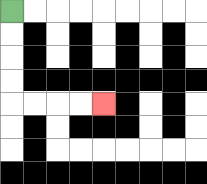{'start': '[0, 0]', 'end': '[4, 4]', 'path_directions': 'D,D,D,D,R,R,R,R', 'path_coordinates': '[[0, 0], [0, 1], [0, 2], [0, 3], [0, 4], [1, 4], [2, 4], [3, 4], [4, 4]]'}